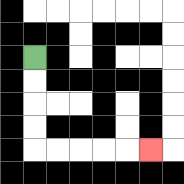{'start': '[1, 2]', 'end': '[6, 6]', 'path_directions': 'D,D,D,D,R,R,R,R,R', 'path_coordinates': '[[1, 2], [1, 3], [1, 4], [1, 5], [1, 6], [2, 6], [3, 6], [4, 6], [5, 6], [6, 6]]'}